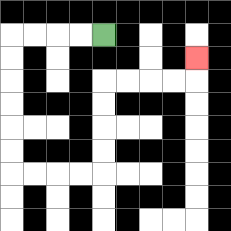{'start': '[4, 1]', 'end': '[8, 2]', 'path_directions': 'L,L,L,L,D,D,D,D,D,D,R,R,R,R,U,U,U,U,R,R,R,R,U', 'path_coordinates': '[[4, 1], [3, 1], [2, 1], [1, 1], [0, 1], [0, 2], [0, 3], [0, 4], [0, 5], [0, 6], [0, 7], [1, 7], [2, 7], [3, 7], [4, 7], [4, 6], [4, 5], [4, 4], [4, 3], [5, 3], [6, 3], [7, 3], [8, 3], [8, 2]]'}